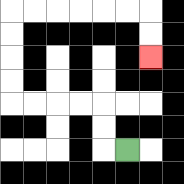{'start': '[5, 6]', 'end': '[6, 2]', 'path_directions': 'L,U,U,L,L,L,L,U,U,U,U,R,R,R,R,R,R,D,D', 'path_coordinates': '[[5, 6], [4, 6], [4, 5], [4, 4], [3, 4], [2, 4], [1, 4], [0, 4], [0, 3], [0, 2], [0, 1], [0, 0], [1, 0], [2, 0], [3, 0], [4, 0], [5, 0], [6, 0], [6, 1], [6, 2]]'}